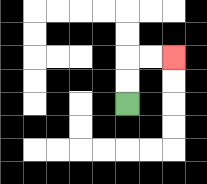{'start': '[5, 4]', 'end': '[7, 2]', 'path_directions': 'U,U,R,R', 'path_coordinates': '[[5, 4], [5, 3], [5, 2], [6, 2], [7, 2]]'}